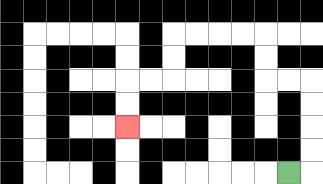{'start': '[12, 7]', 'end': '[5, 5]', 'path_directions': 'R,U,U,U,U,L,L,U,U,L,L,L,L,D,D,L,L,D,D', 'path_coordinates': '[[12, 7], [13, 7], [13, 6], [13, 5], [13, 4], [13, 3], [12, 3], [11, 3], [11, 2], [11, 1], [10, 1], [9, 1], [8, 1], [7, 1], [7, 2], [7, 3], [6, 3], [5, 3], [5, 4], [5, 5]]'}